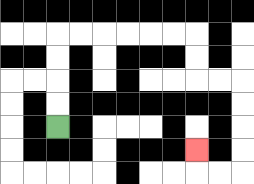{'start': '[2, 5]', 'end': '[8, 6]', 'path_directions': 'U,U,U,U,R,R,R,R,R,R,D,D,R,R,D,D,D,D,L,L,U', 'path_coordinates': '[[2, 5], [2, 4], [2, 3], [2, 2], [2, 1], [3, 1], [4, 1], [5, 1], [6, 1], [7, 1], [8, 1], [8, 2], [8, 3], [9, 3], [10, 3], [10, 4], [10, 5], [10, 6], [10, 7], [9, 7], [8, 7], [8, 6]]'}